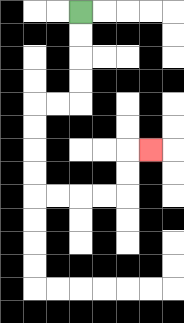{'start': '[3, 0]', 'end': '[6, 6]', 'path_directions': 'D,D,D,D,L,L,D,D,D,D,R,R,R,R,U,U,R', 'path_coordinates': '[[3, 0], [3, 1], [3, 2], [3, 3], [3, 4], [2, 4], [1, 4], [1, 5], [1, 6], [1, 7], [1, 8], [2, 8], [3, 8], [4, 8], [5, 8], [5, 7], [5, 6], [6, 6]]'}